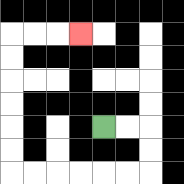{'start': '[4, 5]', 'end': '[3, 1]', 'path_directions': 'R,R,D,D,L,L,L,L,L,L,U,U,U,U,U,U,R,R,R', 'path_coordinates': '[[4, 5], [5, 5], [6, 5], [6, 6], [6, 7], [5, 7], [4, 7], [3, 7], [2, 7], [1, 7], [0, 7], [0, 6], [0, 5], [0, 4], [0, 3], [0, 2], [0, 1], [1, 1], [2, 1], [3, 1]]'}